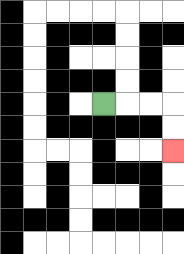{'start': '[4, 4]', 'end': '[7, 6]', 'path_directions': 'R,R,R,D,D', 'path_coordinates': '[[4, 4], [5, 4], [6, 4], [7, 4], [7, 5], [7, 6]]'}